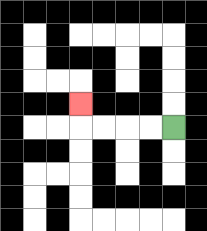{'start': '[7, 5]', 'end': '[3, 4]', 'path_directions': 'L,L,L,L,U', 'path_coordinates': '[[7, 5], [6, 5], [5, 5], [4, 5], [3, 5], [3, 4]]'}